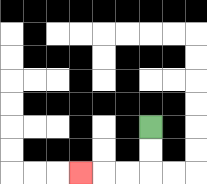{'start': '[6, 5]', 'end': '[3, 7]', 'path_directions': 'D,D,L,L,L', 'path_coordinates': '[[6, 5], [6, 6], [6, 7], [5, 7], [4, 7], [3, 7]]'}